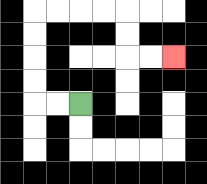{'start': '[3, 4]', 'end': '[7, 2]', 'path_directions': 'L,L,U,U,U,U,R,R,R,R,D,D,R,R', 'path_coordinates': '[[3, 4], [2, 4], [1, 4], [1, 3], [1, 2], [1, 1], [1, 0], [2, 0], [3, 0], [4, 0], [5, 0], [5, 1], [5, 2], [6, 2], [7, 2]]'}